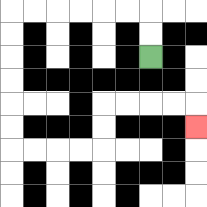{'start': '[6, 2]', 'end': '[8, 5]', 'path_directions': 'U,U,L,L,L,L,L,L,D,D,D,D,D,D,R,R,R,R,U,U,R,R,R,R,D', 'path_coordinates': '[[6, 2], [6, 1], [6, 0], [5, 0], [4, 0], [3, 0], [2, 0], [1, 0], [0, 0], [0, 1], [0, 2], [0, 3], [0, 4], [0, 5], [0, 6], [1, 6], [2, 6], [3, 6], [4, 6], [4, 5], [4, 4], [5, 4], [6, 4], [7, 4], [8, 4], [8, 5]]'}